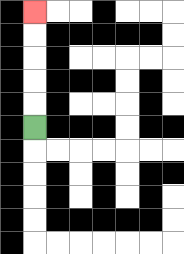{'start': '[1, 5]', 'end': '[1, 0]', 'path_directions': 'U,U,U,U,U', 'path_coordinates': '[[1, 5], [1, 4], [1, 3], [1, 2], [1, 1], [1, 0]]'}